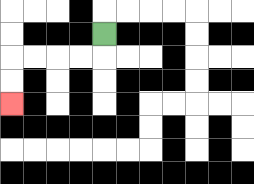{'start': '[4, 1]', 'end': '[0, 4]', 'path_directions': 'D,L,L,L,L,D,D', 'path_coordinates': '[[4, 1], [4, 2], [3, 2], [2, 2], [1, 2], [0, 2], [0, 3], [0, 4]]'}